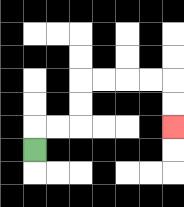{'start': '[1, 6]', 'end': '[7, 5]', 'path_directions': 'U,R,R,U,U,R,R,R,R,D,D', 'path_coordinates': '[[1, 6], [1, 5], [2, 5], [3, 5], [3, 4], [3, 3], [4, 3], [5, 3], [6, 3], [7, 3], [7, 4], [7, 5]]'}